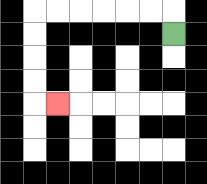{'start': '[7, 1]', 'end': '[2, 4]', 'path_directions': 'U,L,L,L,L,L,L,D,D,D,D,R', 'path_coordinates': '[[7, 1], [7, 0], [6, 0], [5, 0], [4, 0], [3, 0], [2, 0], [1, 0], [1, 1], [1, 2], [1, 3], [1, 4], [2, 4]]'}